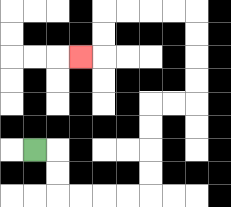{'start': '[1, 6]', 'end': '[3, 2]', 'path_directions': 'R,D,D,R,R,R,R,U,U,U,U,R,R,U,U,U,U,L,L,L,L,D,D,L', 'path_coordinates': '[[1, 6], [2, 6], [2, 7], [2, 8], [3, 8], [4, 8], [5, 8], [6, 8], [6, 7], [6, 6], [6, 5], [6, 4], [7, 4], [8, 4], [8, 3], [8, 2], [8, 1], [8, 0], [7, 0], [6, 0], [5, 0], [4, 0], [4, 1], [4, 2], [3, 2]]'}